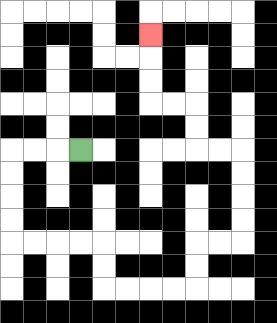{'start': '[3, 6]', 'end': '[6, 1]', 'path_directions': 'L,L,L,D,D,D,D,R,R,R,R,D,D,R,R,R,R,U,U,R,R,U,U,U,U,L,L,U,U,L,L,U,U,U', 'path_coordinates': '[[3, 6], [2, 6], [1, 6], [0, 6], [0, 7], [0, 8], [0, 9], [0, 10], [1, 10], [2, 10], [3, 10], [4, 10], [4, 11], [4, 12], [5, 12], [6, 12], [7, 12], [8, 12], [8, 11], [8, 10], [9, 10], [10, 10], [10, 9], [10, 8], [10, 7], [10, 6], [9, 6], [8, 6], [8, 5], [8, 4], [7, 4], [6, 4], [6, 3], [6, 2], [6, 1]]'}